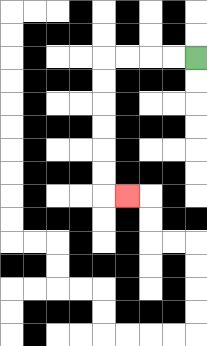{'start': '[8, 2]', 'end': '[5, 8]', 'path_directions': 'L,L,L,L,D,D,D,D,D,D,R', 'path_coordinates': '[[8, 2], [7, 2], [6, 2], [5, 2], [4, 2], [4, 3], [4, 4], [4, 5], [4, 6], [4, 7], [4, 8], [5, 8]]'}